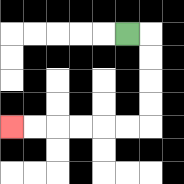{'start': '[5, 1]', 'end': '[0, 5]', 'path_directions': 'R,D,D,D,D,L,L,L,L,L,L', 'path_coordinates': '[[5, 1], [6, 1], [6, 2], [6, 3], [6, 4], [6, 5], [5, 5], [4, 5], [3, 5], [2, 5], [1, 5], [0, 5]]'}